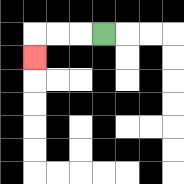{'start': '[4, 1]', 'end': '[1, 2]', 'path_directions': 'L,L,L,D', 'path_coordinates': '[[4, 1], [3, 1], [2, 1], [1, 1], [1, 2]]'}